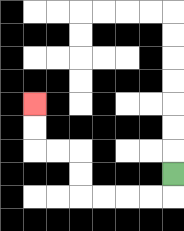{'start': '[7, 7]', 'end': '[1, 4]', 'path_directions': 'D,L,L,L,L,U,U,L,L,U,U', 'path_coordinates': '[[7, 7], [7, 8], [6, 8], [5, 8], [4, 8], [3, 8], [3, 7], [3, 6], [2, 6], [1, 6], [1, 5], [1, 4]]'}